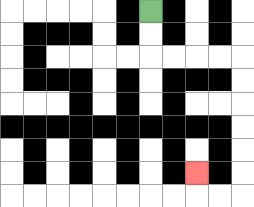{'start': '[6, 0]', 'end': '[8, 7]', 'path_directions': 'D,D,R,R,R,R,D,D,D,D,D,D,L,L,U', 'path_coordinates': '[[6, 0], [6, 1], [6, 2], [7, 2], [8, 2], [9, 2], [10, 2], [10, 3], [10, 4], [10, 5], [10, 6], [10, 7], [10, 8], [9, 8], [8, 8], [8, 7]]'}